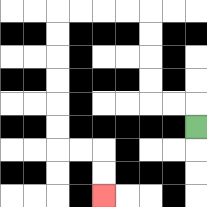{'start': '[8, 5]', 'end': '[4, 8]', 'path_directions': 'U,L,L,U,U,U,U,L,L,L,L,D,D,D,D,D,D,R,R,D,D', 'path_coordinates': '[[8, 5], [8, 4], [7, 4], [6, 4], [6, 3], [6, 2], [6, 1], [6, 0], [5, 0], [4, 0], [3, 0], [2, 0], [2, 1], [2, 2], [2, 3], [2, 4], [2, 5], [2, 6], [3, 6], [4, 6], [4, 7], [4, 8]]'}